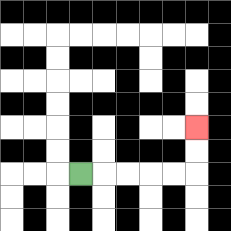{'start': '[3, 7]', 'end': '[8, 5]', 'path_directions': 'R,R,R,R,R,U,U', 'path_coordinates': '[[3, 7], [4, 7], [5, 7], [6, 7], [7, 7], [8, 7], [8, 6], [8, 5]]'}